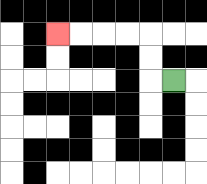{'start': '[7, 3]', 'end': '[2, 1]', 'path_directions': 'L,U,U,L,L,L,L', 'path_coordinates': '[[7, 3], [6, 3], [6, 2], [6, 1], [5, 1], [4, 1], [3, 1], [2, 1]]'}